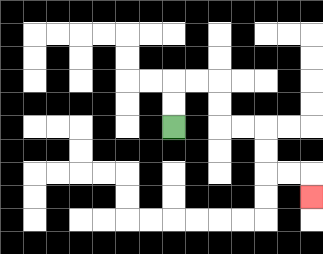{'start': '[7, 5]', 'end': '[13, 8]', 'path_directions': 'U,U,R,R,D,D,R,R,D,D,R,R,D', 'path_coordinates': '[[7, 5], [7, 4], [7, 3], [8, 3], [9, 3], [9, 4], [9, 5], [10, 5], [11, 5], [11, 6], [11, 7], [12, 7], [13, 7], [13, 8]]'}